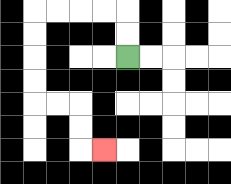{'start': '[5, 2]', 'end': '[4, 6]', 'path_directions': 'U,U,L,L,L,L,D,D,D,D,R,R,D,D,R', 'path_coordinates': '[[5, 2], [5, 1], [5, 0], [4, 0], [3, 0], [2, 0], [1, 0], [1, 1], [1, 2], [1, 3], [1, 4], [2, 4], [3, 4], [3, 5], [3, 6], [4, 6]]'}